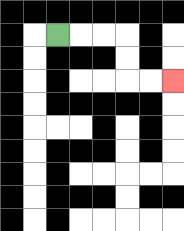{'start': '[2, 1]', 'end': '[7, 3]', 'path_directions': 'R,R,R,D,D,R,R', 'path_coordinates': '[[2, 1], [3, 1], [4, 1], [5, 1], [5, 2], [5, 3], [6, 3], [7, 3]]'}